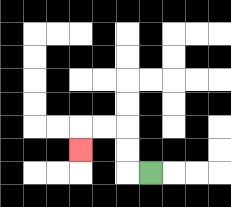{'start': '[6, 7]', 'end': '[3, 6]', 'path_directions': 'L,U,U,L,L,D', 'path_coordinates': '[[6, 7], [5, 7], [5, 6], [5, 5], [4, 5], [3, 5], [3, 6]]'}